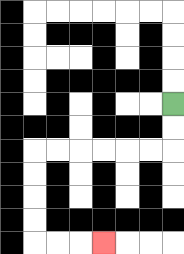{'start': '[7, 4]', 'end': '[4, 10]', 'path_directions': 'D,D,L,L,L,L,L,L,D,D,D,D,R,R,R', 'path_coordinates': '[[7, 4], [7, 5], [7, 6], [6, 6], [5, 6], [4, 6], [3, 6], [2, 6], [1, 6], [1, 7], [1, 8], [1, 9], [1, 10], [2, 10], [3, 10], [4, 10]]'}